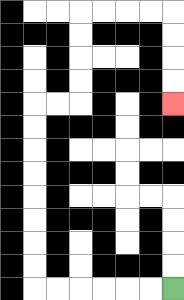{'start': '[7, 12]', 'end': '[7, 4]', 'path_directions': 'L,L,L,L,L,L,U,U,U,U,U,U,U,U,R,R,U,U,U,U,R,R,R,R,D,D,D,D', 'path_coordinates': '[[7, 12], [6, 12], [5, 12], [4, 12], [3, 12], [2, 12], [1, 12], [1, 11], [1, 10], [1, 9], [1, 8], [1, 7], [1, 6], [1, 5], [1, 4], [2, 4], [3, 4], [3, 3], [3, 2], [3, 1], [3, 0], [4, 0], [5, 0], [6, 0], [7, 0], [7, 1], [7, 2], [7, 3], [7, 4]]'}